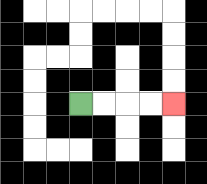{'start': '[3, 4]', 'end': '[7, 4]', 'path_directions': 'R,R,R,R', 'path_coordinates': '[[3, 4], [4, 4], [5, 4], [6, 4], [7, 4]]'}